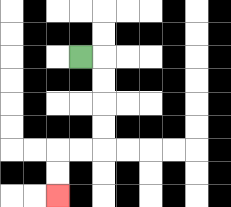{'start': '[3, 2]', 'end': '[2, 8]', 'path_directions': 'R,D,D,D,D,L,L,D,D', 'path_coordinates': '[[3, 2], [4, 2], [4, 3], [4, 4], [4, 5], [4, 6], [3, 6], [2, 6], [2, 7], [2, 8]]'}